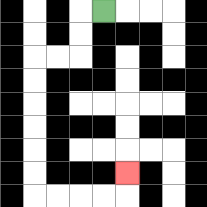{'start': '[4, 0]', 'end': '[5, 7]', 'path_directions': 'L,D,D,L,L,D,D,D,D,D,D,R,R,R,R,U', 'path_coordinates': '[[4, 0], [3, 0], [3, 1], [3, 2], [2, 2], [1, 2], [1, 3], [1, 4], [1, 5], [1, 6], [1, 7], [1, 8], [2, 8], [3, 8], [4, 8], [5, 8], [5, 7]]'}